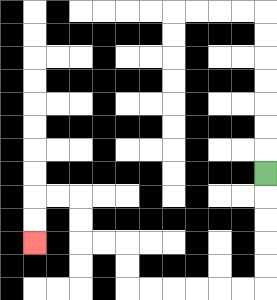{'start': '[11, 7]', 'end': '[1, 10]', 'path_directions': 'D,D,D,D,D,L,L,L,L,L,L,U,U,L,L,U,U,L,L,D,D', 'path_coordinates': '[[11, 7], [11, 8], [11, 9], [11, 10], [11, 11], [11, 12], [10, 12], [9, 12], [8, 12], [7, 12], [6, 12], [5, 12], [5, 11], [5, 10], [4, 10], [3, 10], [3, 9], [3, 8], [2, 8], [1, 8], [1, 9], [1, 10]]'}